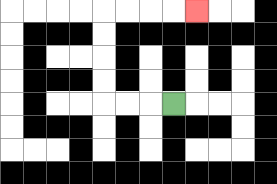{'start': '[7, 4]', 'end': '[8, 0]', 'path_directions': 'L,L,L,U,U,U,U,R,R,R,R', 'path_coordinates': '[[7, 4], [6, 4], [5, 4], [4, 4], [4, 3], [4, 2], [4, 1], [4, 0], [5, 0], [6, 0], [7, 0], [8, 0]]'}